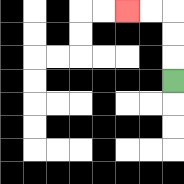{'start': '[7, 3]', 'end': '[5, 0]', 'path_directions': 'U,U,U,L,L', 'path_coordinates': '[[7, 3], [7, 2], [7, 1], [7, 0], [6, 0], [5, 0]]'}